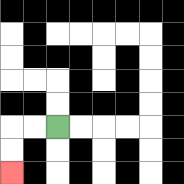{'start': '[2, 5]', 'end': '[0, 7]', 'path_directions': 'L,L,D,D', 'path_coordinates': '[[2, 5], [1, 5], [0, 5], [0, 6], [0, 7]]'}